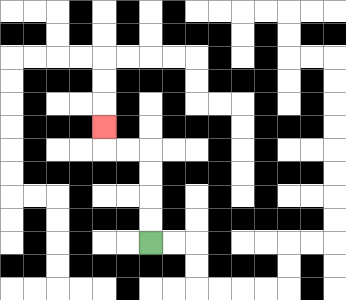{'start': '[6, 10]', 'end': '[4, 5]', 'path_directions': 'U,U,U,U,L,L,U', 'path_coordinates': '[[6, 10], [6, 9], [6, 8], [6, 7], [6, 6], [5, 6], [4, 6], [4, 5]]'}